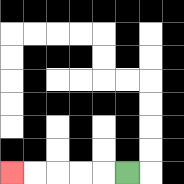{'start': '[5, 7]', 'end': '[0, 7]', 'path_directions': 'L,L,L,L,L', 'path_coordinates': '[[5, 7], [4, 7], [3, 7], [2, 7], [1, 7], [0, 7]]'}